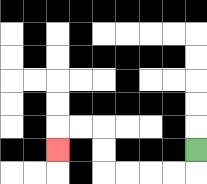{'start': '[8, 6]', 'end': '[2, 6]', 'path_directions': 'D,L,L,L,L,U,U,L,L,D', 'path_coordinates': '[[8, 6], [8, 7], [7, 7], [6, 7], [5, 7], [4, 7], [4, 6], [4, 5], [3, 5], [2, 5], [2, 6]]'}